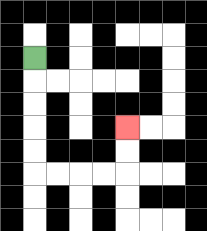{'start': '[1, 2]', 'end': '[5, 5]', 'path_directions': 'D,D,D,D,D,R,R,R,R,U,U', 'path_coordinates': '[[1, 2], [1, 3], [1, 4], [1, 5], [1, 6], [1, 7], [2, 7], [3, 7], [4, 7], [5, 7], [5, 6], [5, 5]]'}